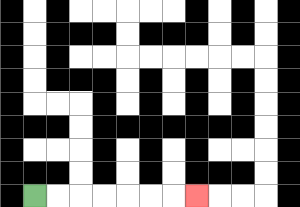{'start': '[1, 8]', 'end': '[8, 8]', 'path_directions': 'R,R,R,R,R,R,R', 'path_coordinates': '[[1, 8], [2, 8], [3, 8], [4, 8], [5, 8], [6, 8], [7, 8], [8, 8]]'}